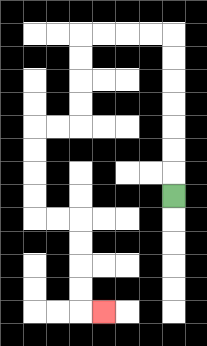{'start': '[7, 8]', 'end': '[4, 13]', 'path_directions': 'U,U,U,U,U,U,U,L,L,L,L,D,D,D,D,L,L,D,D,D,D,R,R,D,D,D,D,R', 'path_coordinates': '[[7, 8], [7, 7], [7, 6], [7, 5], [7, 4], [7, 3], [7, 2], [7, 1], [6, 1], [5, 1], [4, 1], [3, 1], [3, 2], [3, 3], [3, 4], [3, 5], [2, 5], [1, 5], [1, 6], [1, 7], [1, 8], [1, 9], [2, 9], [3, 9], [3, 10], [3, 11], [3, 12], [3, 13], [4, 13]]'}